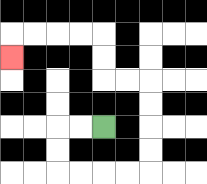{'start': '[4, 5]', 'end': '[0, 2]', 'path_directions': 'L,L,D,D,R,R,R,R,U,U,U,U,L,L,U,U,L,L,L,L,D', 'path_coordinates': '[[4, 5], [3, 5], [2, 5], [2, 6], [2, 7], [3, 7], [4, 7], [5, 7], [6, 7], [6, 6], [6, 5], [6, 4], [6, 3], [5, 3], [4, 3], [4, 2], [4, 1], [3, 1], [2, 1], [1, 1], [0, 1], [0, 2]]'}